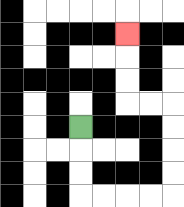{'start': '[3, 5]', 'end': '[5, 1]', 'path_directions': 'D,D,D,R,R,R,R,U,U,U,U,L,L,U,U,U', 'path_coordinates': '[[3, 5], [3, 6], [3, 7], [3, 8], [4, 8], [5, 8], [6, 8], [7, 8], [7, 7], [7, 6], [7, 5], [7, 4], [6, 4], [5, 4], [5, 3], [5, 2], [5, 1]]'}